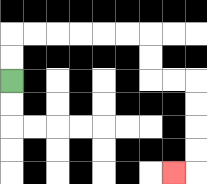{'start': '[0, 3]', 'end': '[7, 7]', 'path_directions': 'U,U,R,R,R,R,R,R,D,D,R,R,D,D,D,D,L', 'path_coordinates': '[[0, 3], [0, 2], [0, 1], [1, 1], [2, 1], [3, 1], [4, 1], [5, 1], [6, 1], [6, 2], [6, 3], [7, 3], [8, 3], [8, 4], [8, 5], [8, 6], [8, 7], [7, 7]]'}